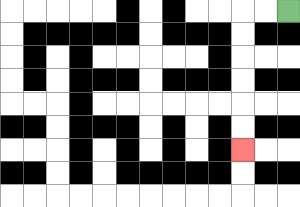{'start': '[12, 0]', 'end': '[10, 6]', 'path_directions': 'L,L,D,D,D,D,D,D', 'path_coordinates': '[[12, 0], [11, 0], [10, 0], [10, 1], [10, 2], [10, 3], [10, 4], [10, 5], [10, 6]]'}